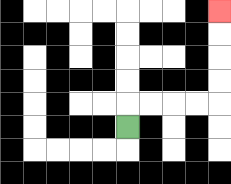{'start': '[5, 5]', 'end': '[9, 0]', 'path_directions': 'U,R,R,R,R,U,U,U,U', 'path_coordinates': '[[5, 5], [5, 4], [6, 4], [7, 4], [8, 4], [9, 4], [9, 3], [9, 2], [9, 1], [9, 0]]'}